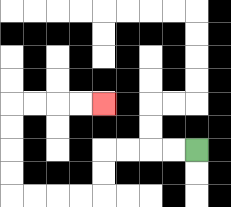{'start': '[8, 6]', 'end': '[4, 4]', 'path_directions': 'L,L,L,L,D,D,L,L,L,L,U,U,U,U,R,R,R,R', 'path_coordinates': '[[8, 6], [7, 6], [6, 6], [5, 6], [4, 6], [4, 7], [4, 8], [3, 8], [2, 8], [1, 8], [0, 8], [0, 7], [0, 6], [0, 5], [0, 4], [1, 4], [2, 4], [3, 4], [4, 4]]'}